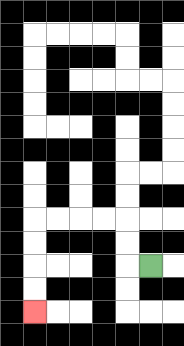{'start': '[6, 11]', 'end': '[1, 13]', 'path_directions': 'L,U,U,L,L,L,L,D,D,D,D', 'path_coordinates': '[[6, 11], [5, 11], [5, 10], [5, 9], [4, 9], [3, 9], [2, 9], [1, 9], [1, 10], [1, 11], [1, 12], [1, 13]]'}